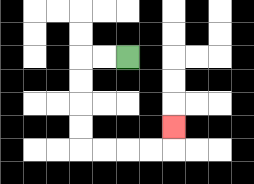{'start': '[5, 2]', 'end': '[7, 5]', 'path_directions': 'L,L,D,D,D,D,R,R,R,R,U', 'path_coordinates': '[[5, 2], [4, 2], [3, 2], [3, 3], [3, 4], [3, 5], [3, 6], [4, 6], [5, 6], [6, 6], [7, 6], [7, 5]]'}